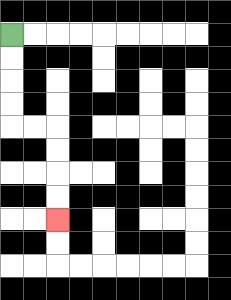{'start': '[0, 1]', 'end': '[2, 9]', 'path_directions': 'D,D,D,D,R,R,D,D,D,D', 'path_coordinates': '[[0, 1], [0, 2], [0, 3], [0, 4], [0, 5], [1, 5], [2, 5], [2, 6], [2, 7], [2, 8], [2, 9]]'}